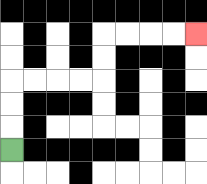{'start': '[0, 6]', 'end': '[8, 1]', 'path_directions': 'U,U,U,R,R,R,R,U,U,R,R,R,R', 'path_coordinates': '[[0, 6], [0, 5], [0, 4], [0, 3], [1, 3], [2, 3], [3, 3], [4, 3], [4, 2], [4, 1], [5, 1], [6, 1], [7, 1], [8, 1]]'}